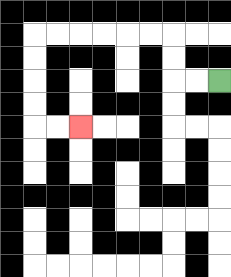{'start': '[9, 3]', 'end': '[3, 5]', 'path_directions': 'L,L,U,U,L,L,L,L,L,L,D,D,D,D,R,R', 'path_coordinates': '[[9, 3], [8, 3], [7, 3], [7, 2], [7, 1], [6, 1], [5, 1], [4, 1], [3, 1], [2, 1], [1, 1], [1, 2], [1, 3], [1, 4], [1, 5], [2, 5], [3, 5]]'}